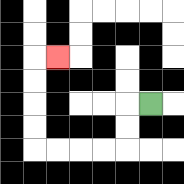{'start': '[6, 4]', 'end': '[2, 2]', 'path_directions': 'L,D,D,L,L,L,L,U,U,U,U,R', 'path_coordinates': '[[6, 4], [5, 4], [5, 5], [5, 6], [4, 6], [3, 6], [2, 6], [1, 6], [1, 5], [1, 4], [1, 3], [1, 2], [2, 2]]'}